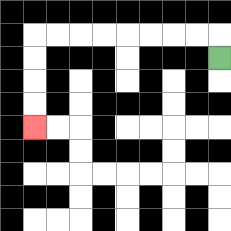{'start': '[9, 2]', 'end': '[1, 5]', 'path_directions': 'U,L,L,L,L,L,L,L,L,D,D,D,D', 'path_coordinates': '[[9, 2], [9, 1], [8, 1], [7, 1], [6, 1], [5, 1], [4, 1], [3, 1], [2, 1], [1, 1], [1, 2], [1, 3], [1, 4], [1, 5]]'}